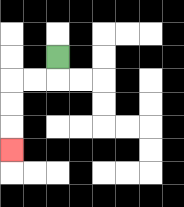{'start': '[2, 2]', 'end': '[0, 6]', 'path_directions': 'D,L,L,D,D,D', 'path_coordinates': '[[2, 2], [2, 3], [1, 3], [0, 3], [0, 4], [0, 5], [0, 6]]'}